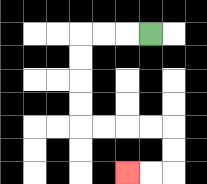{'start': '[6, 1]', 'end': '[5, 7]', 'path_directions': 'L,L,L,D,D,D,D,R,R,R,R,D,D,L,L', 'path_coordinates': '[[6, 1], [5, 1], [4, 1], [3, 1], [3, 2], [3, 3], [3, 4], [3, 5], [4, 5], [5, 5], [6, 5], [7, 5], [7, 6], [7, 7], [6, 7], [5, 7]]'}